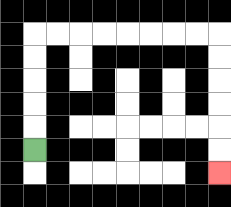{'start': '[1, 6]', 'end': '[9, 7]', 'path_directions': 'U,U,U,U,U,R,R,R,R,R,R,R,R,D,D,D,D,D,D', 'path_coordinates': '[[1, 6], [1, 5], [1, 4], [1, 3], [1, 2], [1, 1], [2, 1], [3, 1], [4, 1], [5, 1], [6, 1], [7, 1], [8, 1], [9, 1], [9, 2], [9, 3], [9, 4], [9, 5], [9, 6], [9, 7]]'}